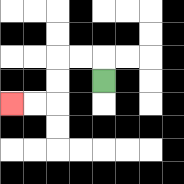{'start': '[4, 3]', 'end': '[0, 4]', 'path_directions': 'U,L,L,D,D,L,L', 'path_coordinates': '[[4, 3], [4, 2], [3, 2], [2, 2], [2, 3], [2, 4], [1, 4], [0, 4]]'}